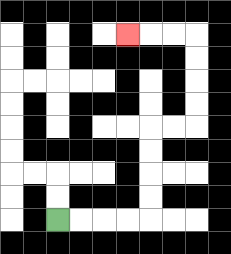{'start': '[2, 9]', 'end': '[5, 1]', 'path_directions': 'R,R,R,R,U,U,U,U,R,R,U,U,U,U,L,L,L', 'path_coordinates': '[[2, 9], [3, 9], [4, 9], [5, 9], [6, 9], [6, 8], [6, 7], [6, 6], [6, 5], [7, 5], [8, 5], [8, 4], [8, 3], [8, 2], [8, 1], [7, 1], [6, 1], [5, 1]]'}